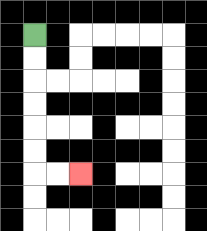{'start': '[1, 1]', 'end': '[3, 7]', 'path_directions': 'D,D,D,D,D,D,R,R', 'path_coordinates': '[[1, 1], [1, 2], [1, 3], [1, 4], [1, 5], [1, 6], [1, 7], [2, 7], [3, 7]]'}